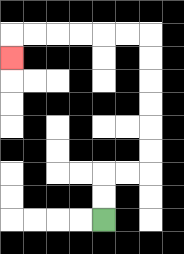{'start': '[4, 9]', 'end': '[0, 2]', 'path_directions': 'U,U,R,R,U,U,U,U,U,U,L,L,L,L,L,L,D', 'path_coordinates': '[[4, 9], [4, 8], [4, 7], [5, 7], [6, 7], [6, 6], [6, 5], [6, 4], [6, 3], [6, 2], [6, 1], [5, 1], [4, 1], [3, 1], [2, 1], [1, 1], [0, 1], [0, 2]]'}